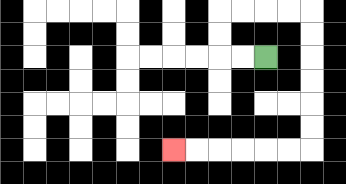{'start': '[11, 2]', 'end': '[7, 6]', 'path_directions': 'L,L,U,U,R,R,R,R,D,D,D,D,D,D,L,L,L,L,L,L', 'path_coordinates': '[[11, 2], [10, 2], [9, 2], [9, 1], [9, 0], [10, 0], [11, 0], [12, 0], [13, 0], [13, 1], [13, 2], [13, 3], [13, 4], [13, 5], [13, 6], [12, 6], [11, 6], [10, 6], [9, 6], [8, 6], [7, 6]]'}